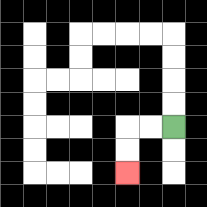{'start': '[7, 5]', 'end': '[5, 7]', 'path_directions': 'L,L,D,D', 'path_coordinates': '[[7, 5], [6, 5], [5, 5], [5, 6], [5, 7]]'}